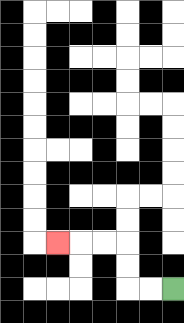{'start': '[7, 12]', 'end': '[2, 10]', 'path_directions': 'L,L,U,U,L,L,L', 'path_coordinates': '[[7, 12], [6, 12], [5, 12], [5, 11], [5, 10], [4, 10], [3, 10], [2, 10]]'}